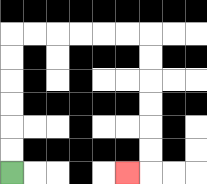{'start': '[0, 7]', 'end': '[5, 7]', 'path_directions': 'U,U,U,U,U,U,R,R,R,R,R,R,D,D,D,D,D,D,L', 'path_coordinates': '[[0, 7], [0, 6], [0, 5], [0, 4], [0, 3], [0, 2], [0, 1], [1, 1], [2, 1], [3, 1], [4, 1], [5, 1], [6, 1], [6, 2], [6, 3], [6, 4], [6, 5], [6, 6], [6, 7], [5, 7]]'}